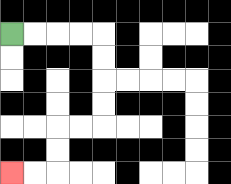{'start': '[0, 1]', 'end': '[0, 7]', 'path_directions': 'R,R,R,R,D,D,D,D,L,L,D,D,L,L', 'path_coordinates': '[[0, 1], [1, 1], [2, 1], [3, 1], [4, 1], [4, 2], [4, 3], [4, 4], [4, 5], [3, 5], [2, 5], [2, 6], [2, 7], [1, 7], [0, 7]]'}